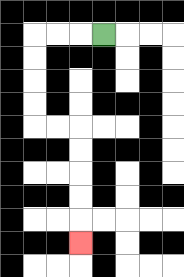{'start': '[4, 1]', 'end': '[3, 10]', 'path_directions': 'L,L,L,D,D,D,D,R,R,D,D,D,D,D', 'path_coordinates': '[[4, 1], [3, 1], [2, 1], [1, 1], [1, 2], [1, 3], [1, 4], [1, 5], [2, 5], [3, 5], [3, 6], [3, 7], [3, 8], [3, 9], [3, 10]]'}